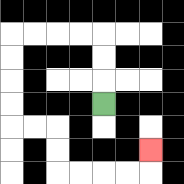{'start': '[4, 4]', 'end': '[6, 6]', 'path_directions': 'U,U,U,L,L,L,L,D,D,D,D,R,R,D,D,R,R,R,R,U', 'path_coordinates': '[[4, 4], [4, 3], [4, 2], [4, 1], [3, 1], [2, 1], [1, 1], [0, 1], [0, 2], [0, 3], [0, 4], [0, 5], [1, 5], [2, 5], [2, 6], [2, 7], [3, 7], [4, 7], [5, 7], [6, 7], [6, 6]]'}